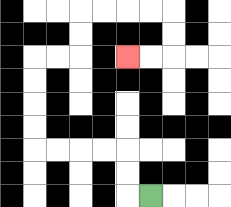{'start': '[6, 8]', 'end': '[5, 2]', 'path_directions': 'L,U,U,L,L,L,L,U,U,U,U,R,R,U,U,R,R,R,R,D,D,L,L', 'path_coordinates': '[[6, 8], [5, 8], [5, 7], [5, 6], [4, 6], [3, 6], [2, 6], [1, 6], [1, 5], [1, 4], [1, 3], [1, 2], [2, 2], [3, 2], [3, 1], [3, 0], [4, 0], [5, 0], [6, 0], [7, 0], [7, 1], [7, 2], [6, 2], [5, 2]]'}